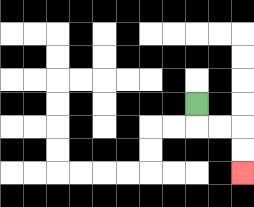{'start': '[8, 4]', 'end': '[10, 7]', 'path_directions': 'D,R,R,D,D', 'path_coordinates': '[[8, 4], [8, 5], [9, 5], [10, 5], [10, 6], [10, 7]]'}